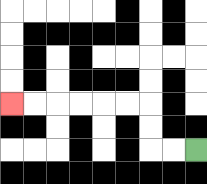{'start': '[8, 6]', 'end': '[0, 4]', 'path_directions': 'L,L,U,U,L,L,L,L,L,L', 'path_coordinates': '[[8, 6], [7, 6], [6, 6], [6, 5], [6, 4], [5, 4], [4, 4], [3, 4], [2, 4], [1, 4], [0, 4]]'}